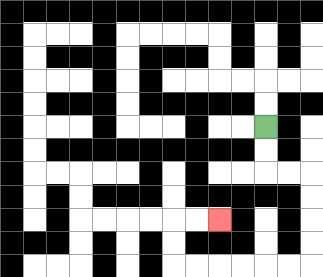{'start': '[11, 5]', 'end': '[9, 9]', 'path_directions': 'D,D,R,R,D,D,D,D,L,L,L,L,L,L,U,U,R,R', 'path_coordinates': '[[11, 5], [11, 6], [11, 7], [12, 7], [13, 7], [13, 8], [13, 9], [13, 10], [13, 11], [12, 11], [11, 11], [10, 11], [9, 11], [8, 11], [7, 11], [7, 10], [7, 9], [8, 9], [9, 9]]'}